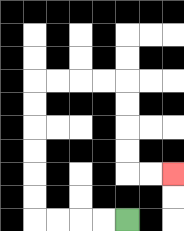{'start': '[5, 9]', 'end': '[7, 7]', 'path_directions': 'L,L,L,L,U,U,U,U,U,U,R,R,R,R,D,D,D,D,R,R', 'path_coordinates': '[[5, 9], [4, 9], [3, 9], [2, 9], [1, 9], [1, 8], [1, 7], [1, 6], [1, 5], [1, 4], [1, 3], [2, 3], [3, 3], [4, 3], [5, 3], [5, 4], [5, 5], [5, 6], [5, 7], [6, 7], [7, 7]]'}